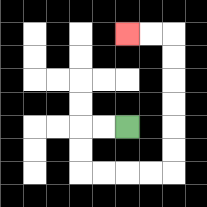{'start': '[5, 5]', 'end': '[5, 1]', 'path_directions': 'L,L,D,D,R,R,R,R,U,U,U,U,U,U,L,L', 'path_coordinates': '[[5, 5], [4, 5], [3, 5], [3, 6], [3, 7], [4, 7], [5, 7], [6, 7], [7, 7], [7, 6], [7, 5], [7, 4], [7, 3], [7, 2], [7, 1], [6, 1], [5, 1]]'}